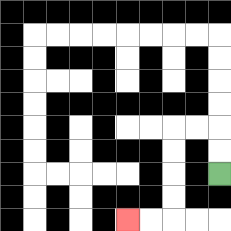{'start': '[9, 7]', 'end': '[5, 9]', 'path_directions': 'U,U,L,L,D,D,D,D,L,L', 'path_coordinates': '[[9, 7], [9, 6], [9, 5], [8, 5], [7, 5], [7, 6], [7, 7], [7, 8], [7, 9], [6, 9], [5, 9]]'}